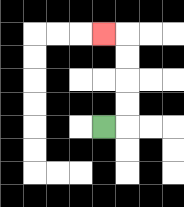{'start': '[4, 5]', 'end': '[4, 1]', 'path_directions': 'R,U,U,U,U,L', 'path_coordinates': '[[4, 5], [5, 5], [5, 4], [5, 3], [5, 2], [5, 1], [4, 1]]'}